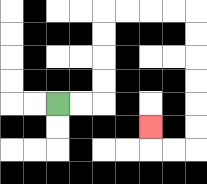{'start': '[2, 4]', 'end': '[6, 5]', 'path_directions': 'R,R,U,U,U,U,R,R,R,R,D,D,D,D,D,D,L,L,U', 'path_coordinates': '[[2, 4], [3, 4], [4, 4], [4, 3], [4, 2], [4, 1], [4, 0], [5, 0], [6, 0], [7, 0], [8, 0], [8, 1], [8, 2], [8, 3], [8, 4], [8, 5], [8, 6], [7, 6], [6, 6], [6, 5]]'}